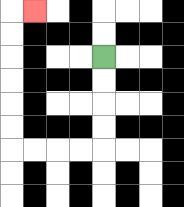{'start': '[4, 2]', 'end': '[1, 0]', 'path_directions': 'D,D,D,D,L,L,L,L,U,U,U,U,U,U,R', 'path_coordinates': '[[4, 2], [4, 3], [4, 4], [4, 5], [4, 6], [3, 6], [2, 6], [1, 6], [0, 6], [0, 5], [0, 4], [0, 3], [0, 2], [0, 1], [0, 0], [1, 0]]'}